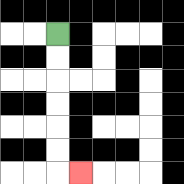{'start': '[2, 1]', 'end': '[3, 7]', 'path_directions': 'D,D,D,D,D,D,R', 'path_coordinates': '[[2, 1], [2, 2], [2, 3], [2, 4], [2, 5], [2, 6], [2, 7], [3, 7]]'}